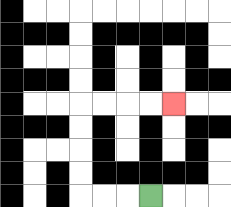{'start': '[6, 8]', 'end': '[7, 4]', 'path_directions': 'L,L,L,U,U,U,U,R,R,R,R', 'path_coordinates': '[[6, 8], [5, 8], [4, 8], [3, 8], [3, 7], [3, 6], [3, 5], [3, 4], [4, 4], [5, 4], [6, 4], [7, 4]]'}